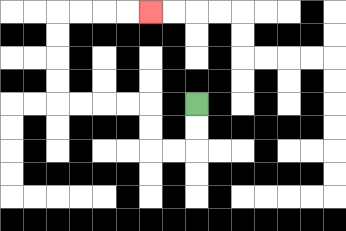{'start': '[8, 4]', 'end': '[6, 0]', 'path_directions': 'D,D,L,L,U,U,L,L,L,L,U,U,U,U,R,R,R,R', 'path_coordinates': '[[8, 4], [8, 5], [8, 6], [7, 6], [6, 6], [6, 5], [6, 4], [5, 4], [4, 4], [3, 4], [2, 4], [2, 3], [2, 2], [2, 1], [2, 0], [3, 0], [4, 0], [5, 0], [6, 0]]'}